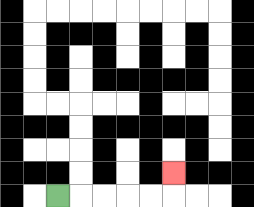{'start': '[2, 8]', 'end': '[7, 7]', 'path_directions': 'R,R,R,R,R,U', 'path_coordinates': '[[2, 8], [3, 8], [4, 8], [5, 8], [6, 8], [7, 8], [7, 7]]'}